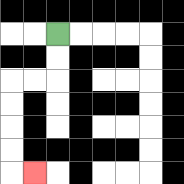{'start': '[2, 1]', 'end': '[1, 7]', 'path_directions': 'D,D,L,L,D,D,D,D,R', 'path_coordinates': '[[2, 1], [2, 2], [2, 3], [1, 3], [0, 3], [0, 4], [0, 5], [0, 6], [0, 7], [1, 7]]'}